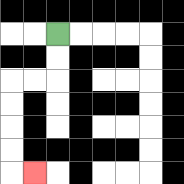{'start': '[2, 1]', 'end': '[1, 7]', 'path_directions': 'D,D,L,L,D,D,D,D,R', 'path_coordinates': '[[2, 1], [2, 2], [2, 3], [1, 3], [0, 3], [0, 4], [0, 5], [0, 6], [0, 7], [1, 7]]'}